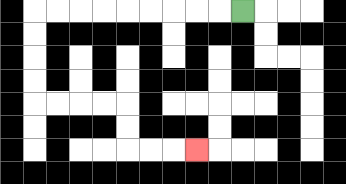{'start': '[10, 0]', 'end': '[8, 6]', 'path_directions': 'L,L,L,L,L,L,L,L,L,D,D,D,D,R,R,R,R,D,D,R,R,R', 'path_coordinates': '[[10, 0], [9, 0], [8, 0], [7, 0], [6, 0], [5, 0], [4, 0], [3, 0], [2, 0], [1, 0], [1, 1], [1, 2], [1, 3], [1, 4], [2, 4], [3, 4], [4, 4], [5, 4], [5, 5], [5, 6], [6, 6], [7, 6], [8, 6]]'}